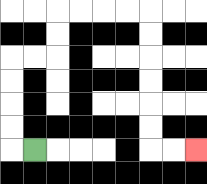{'start': '[1, 6]', 'end': '[8, 6]', 'path_directions': 'L,U,U,U,U,R,R,U,U,R,R,R,R,D,D,D,D,D,D,R,R', 'path_coordinates': '[[1, 6], [0, 6], [0, 5], [0, 4], [0, 3], [0, 2], [1, 2], [2, 2], [2, 1], [2, 0], [3, 0], [4, 0], [5, 0], [6, 0], [6, 1], [6, 2], [6, 3], [6, 4], [6, 5], [6, 6], [7, 6], [8, 6]]'}